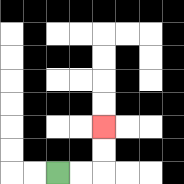{'start': '[2, 7]', 'end': '[4, 5]', 'path_directions': 'R,R,U,U', 'path_coordinates': '[[2, 7], [3, 7], [4, 7], [4, 6], [4, 5]]'}